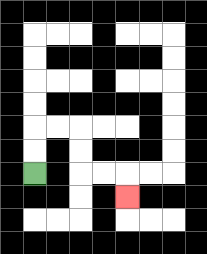{'start': '[1, 7]', 'end': '[5, 8]', 'path_directions': 'U,U,R,R,D,D,R,R,D', 'path_coordinates': '[[1, 7], [1, 6], [1, 5], [2, 5], [3, 5], [3, 6], [3, 7], [4, 7], [5, 7], [5, 8]]'}